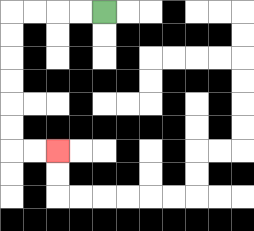{'start': '[4, 0]', 'end': '[2, 6]', 'path_directions': 'L,L,L,L,D,D,D,D,D,D,R,R', 'path_coordinates': '[[4, 0], [3, 0], [2, 0], [1, 0], [0, 0], [0, 1], [0, 2], [0, 3], [0, 4], [0, 5], [0, 6], [1, 6], [2, 6]]'}